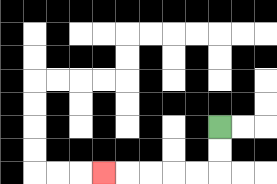{'start': '[9, 5]', 'end': '[4, 7]', 'path_directions': 'D,D,L,L,L,L,L', 'path_coordinates': '[[9, 5], [9, 6], [9, 7], [8, 7], [7, 7], [6, 7], [5, 7], [4, 7]]'}